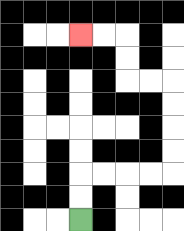{'start': '[3, 9]', 'end': '[3, 1]', 'path_directions': 'U,U,R,R,R,R,U,U,U,U,L,L,U,U,L,L', 'path_coordinates': '[[3, 9], [3, 8], [3, 7], [4, 7], [5, 7], [6, 7], [7, 7], [7, 6], [7, 5], [7, 4], [7, 3], [6, 3], [5, 3], [5, 2], [5, 1], [4, 1], [3, 1]]'}